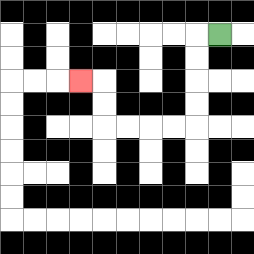{'start': '[9, 1]', 'end': '[3, 3]', 'path_directions': 'L,D,D,D,D,L,L,L,L,U,U,L', 'path_coordinates': '[[9, 1], [8, 1], [8, 2], [8, 3], [8, 4], [8, 5], [7, 5], [6, 5], [5, 5], [4, 5], [4, 4], [4, 3], [3, 3]]'}